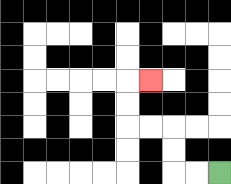{'start': '[9, 7]', 'end': '[6, 3]', 'path_directions': 'L,L,U,U,L,L,U,U,R', 'path_coordinates': '[[9, 7], [8, 7], [7, 7], [7, 6], [7, 5], [6, 5], [5, 5], [5, 4], [5, 3], [6, 3]]'}